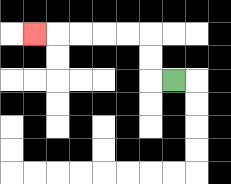{'start': '[7, 3]', 'end': '[1, 1]', 'path_directions': 'L,U,U,L,L,L,L,L', 'path_coordinates': '[[7, 3], [6, 3], [6, 2], [6, 1], [5, 1], [4, 1], [3, 1], [2, 1], [1, 1]]'}